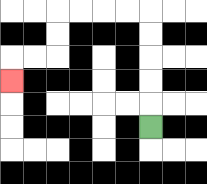{'start': '[6, 5]', 'end': '[0, 3]', 'path_directions': 'U,U,U,U,U,L,L,L,L,D,D,L,L,D', 'path_coordinates': '[[6, 5], [6, 4], [6, 3], [6, 2], [6, 1], [6, 0], [5, 0], [4, 0], [3, 0], [2, 0], [2, 1], [2, 2], [1, 2], [0, 2], [0, 3]]'}